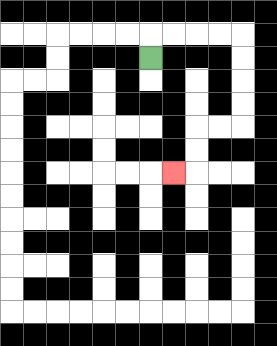{'start': '[6, 2]', 'end': '[7, 7]', 'path_directions': 'U,R,R,R,R,D,D,D,D,L,L,D,D,L', 'path_coordinates': '[[6, 2], [6, 1], [7, 1], [8, 1], [9, 1], [10, 1], [10, 2], [10, 3], [10, 4], [10, 5], [9, 5], [8, 5], [8, 6], [8, 7], [7, 7]]'}